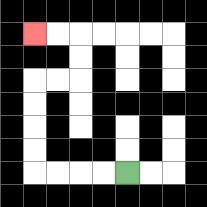{'start': '[5, 7]', 'end': '[1, 1]', 'path_directions': 'L,L,L,L,U,U,U,U,R,R,U,U,L,L', 'path_coordinates': '[[5, 7], [4, 7], [3, 7], [2, 7], [1, 7], [1, 6], [1, 5], [1, 4], [1, 3], [2, 3], [3, 3], [3, 2], [3, 1], [2, 1], [1, 1]]'}